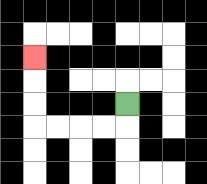{'start': '[5, 4]', 'end': '[1, 2]', 'path_directions': 'D,L,L,L,L,U,U,U', 'path_coordinates': '[[5, 4], [5, 5], [4, 5], [3, 5], [2, 5], [1, 5], [1, 4], [1, 3], [1, 2]]'}